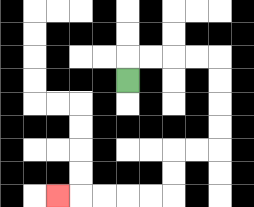{'start': '[5, 3]', 'end': '[2, 8]', 'path_directions': 'U,R,R,R,R,D,D,D,D,L,L,D,D,L,L,L,L,L', 'path_coordinates': '[[5, 3], [5, 2], [6, 2], [7, 2], [8, 2], [9, 2], [9, 3], [9, 4], [9, 5], [9, 6], [8, 6], [7, 6], [7, 7], [7, 8], [6, 8], [5, 8], [4, 8], [3, 8], [2, 8]]'}